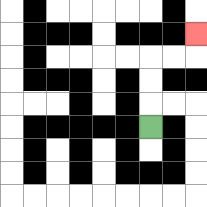{'start': '[6, 5]', 'end': '[8, 1]', 'path_directions': 'U,U,U,R,R,U', 'path_coordinates': '[[6, 5], [6, 4], [6, 3], [6, 2], [7, 2], [8, 2], [8, 1]]'}